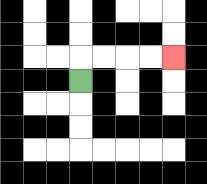{'start': '[3, 3]', 'end': '[7, 2]', 'path_directions': 'U,R,R,R,R', 'path_coordinates': '[[3, 3], [3, 2], [4, 2], [5, 2], [6, 2], [7, 2]]'}